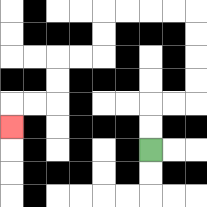{'start': '[6, 6]', 'end': '[0, 5]', 'path_directions': 'U,U,R,R,U,U,U,U,L,L,L,L,D,D,L,L,D,D,L,L,D', 'path_coordinates': '[[6, 6], [6, 5], [6, 4], [7, 4], [8, 4], [8, 3], [8, 2], [8, 1], [8, 0], [7, 0], [6, 0], [5, 0], [4, 0], [4, 1], [4, 2], [3, 2], [2, 2], [2, 3], [2, 4], [1, 4], [0, 4], [0, 5]]'}